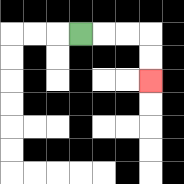{'start': '[3, 1]', 'end': '[6, 3]', 'path_directions': 'R,R,R,D,D', 'path_coordinates': '[[3, 1], [4, 1], [5, 1], [6, 1], [6, 2], [6, 3]]'}